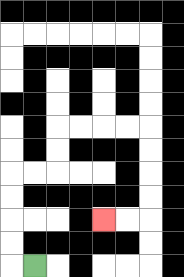{'start': '[1, 11]', 'end': '[4, 9]', 'path_directions': 'L,U,U,U,U,R,R,U,U,R,R,R,R,D,D,D,D,L,L', 'path_coordinates': '[[1, 11], [0, 11], [0, 10], [0, 9], [0, 8], [0, 7], [1, 7], [2, 7], [2, 6], [2, 5], [3, 5], [4, 5], [5, 5], [6, 5], [6, 6], [6, 7], [6, 8], [6, 9], [5, 9], [4, 9]]'}